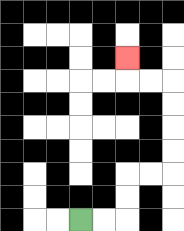{'start': '[3, 9]', 'end': '[5, 2]', 'path_directions': 'R,R,U,U,R,R,U,U,U,U,L,L,U', 'path_coordinates': '[[3, 9], [4, 9], [5, 9], [5, 8], [5, 7], [6, 7], [7, 7], [7, 6], [7, 5], [7, 4], [7, 3], [6, 3], [5, 3], [5, 2]]'}